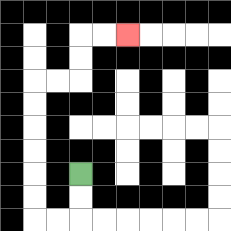{'start': '[3, 7]', 'end': '[5, 1]', 'path_directions': 'D,D,L,L,U,U,U,U,U,U,R,R,U,U,R,R', 'path_coordinates': '[[3, 7], [3, 8], [3, 9], [2, 9], [1, 9], [1, 8], [1, 7], [1, 6], [1, 5], [1, 4], [1, 3], [2, 3], [3, 3], [3, 2], [3, 1], [4, 1], [5, 1]]'}